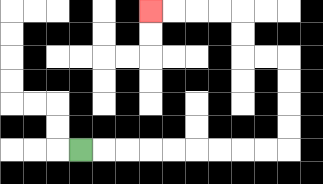{'start': '[3, 6]', 'end': '[6, 0]', 'path_directions': 'R,R,R,R,R,R,R,R,R,U,U,U,U,L,L,U,U,L,L,L,L', 'path_coordinates': '[[3, 6], [4, 6], [5, 6], [6, 6], [7, 6], [8, 6], [9, 6], [10, 6], [11, 6], [12, 6], [12, 5], [12, 4], [12, 3], [12, 2], [11, 2], [10, 2], [10, 1], [10, 0], [9, 0], [8, 0], [7, 0], [6, 0]]'}